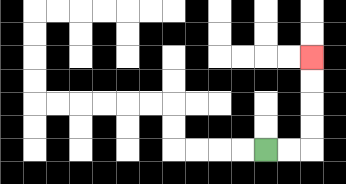{'start': '[11, 6]', 'end': '[13, 2]', 'path_directions': 'R,R,U,U,U,U', 'path_coordinates': '[[11, 6], [12, 6], [13, 6], [13, 5], [13, 4], [13, 3], [13, 2]]'}